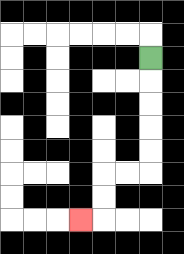{'start': '[6, 2]', 'end': '[3, 9]', 'path_directions': 'D,D,D,D,D,L,L,D,D,L', 'path_coordinates': '[[6, 2], [6, 3], [6, 4], [6, 5], [6, 6], [6, 7], [5, 7], [4, 7], [4, 8], [4, 9], [3, 9]]'}